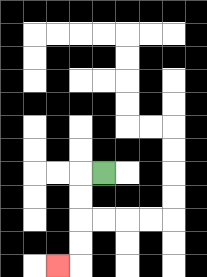{'start': '[4, 7]', 'end': '[2, 11]', 'path_directions': 'L,D,D,D,D,L', 'path_coordinates': '[[4, 7], [3, 7], [3, 8], [3, 9], [3, 10], [3, 11], [2, 11]]'}